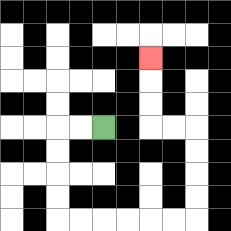{'start': '[4, 5]', 'end': '[6, 2]', 'path_directions': 'L,L,D,D,D,D,R,R,R,R,R,R,U,U,U,U,L,L,U,U,U', 'path_coordinates': '[[4, 5], [3, 5], [2, 5], [2, 6], [2, 7], [2, 8], [2, 9], [3, 9], [4, 9], [5, 9], [6, 9], [7, 9], [8, 9], [8, 8], [8, 7], [8, 6], [8, 5], [7, 5], [6, 5], [6, 4], [6, 3], [6, 2]]'}